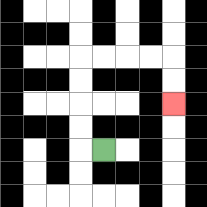{'start': '[4, 6]', 'end': '[7, 4]', 'path_directions': 'L,U,U,U,U,R,R,R,R,D,D', 'path_coordinates': '[[4, 6], [3, 6], [3, 5], [3, 4], [3, 3], [3, 2], [4, 2], [5, 2], [6, 2], [7, 2], [7, 3], [7, 4]]'}